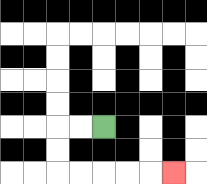{'start': '[4, 5]', 'end': '[7, 7]', 'path_directions': 'L,L,D,D,R,R,R,R,R', 'path_coordinates': '[[4, 5], [3, 5], [2, 5], [2, 6], [2, 7], [3, 7], [4, 7], [5, 7], [6, 7], [7, 7]]'}